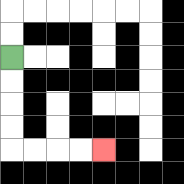{'start': '[0, 2]', 'end': '[4, 6]', 'path_directions': 'D,D,D,D,R,R,R,R', 'path_coordinates': '[[0, 2], [0, 3], [0, 4], [0, 5], [0, 6], [1, 6], [2, 6], [3, 6], [4, 6]]'}